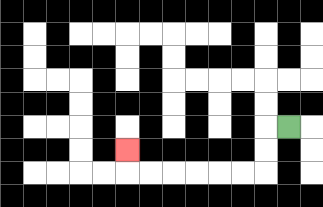{'start': '[12, 5]', 'end': '[5, 6]', 'path_directions': 'L,D,D,L,L,L,L,L,L,U', 'path_coordinates': '[[12, 5], [11, 5], [11, 6], [11, 7], [10, 7], [9, 7], [8, 7], [7, 7], [6, 7], [5, 7], [5, 6]]'}